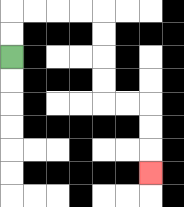{'start': '[0, 2]', 'end': '[6, 7]', 'path_directions': 'U,U,R,R,R,R,D,D,D,D,R,R,D,D,D', 'path_coordinates': '[[0, 2], [0, 1], [0, 0], [1, 0], [2, 0], [3, 0], [4, 0], [4, 1], [4, 2], [4, 3], [4, 4], [5, 4], [6, 4], [6, 5], [6, 6], [6, 7]]'}